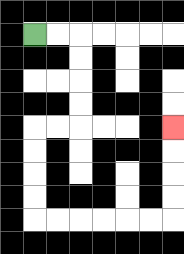{'start': '[1, 1]', 'end': '[7, 5]', 'path_directions': 'R,R,D,D,D,D,L,L,D,D,D,D,R,R,R,R,R,R,U,U,U,U', 'path_coordinates': '[[1, 1], [2, 1], [3, 1], [3, 2], [3, 3], [3, 4], [3, 5], [2, 5], [1, 5], [1, 6], [1, 7], [1, 8], [1, 9], [2, 9], [3, 9], [4, 9], [5, 9], [6, 9], [7, 9], [7, 8], [7, 7], [7, 6], [7, 5]]'}